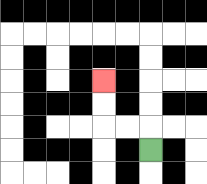{'start': '[6, 6]', 'end': '[4, 3]', 'path_directions': 'U,L,L,U,U', 'path_coordinates': '[[6, 6], [6, 5], [5, 5], [4, 5], [4, 4], [4, 3]]'}